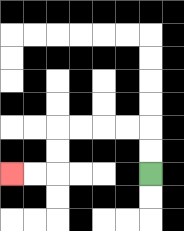{'start': '[6, 7]', 'end': '[0, 7]', 'path_directions': 'U,U,L,L,L,L,D,D,L,L', 'path_coordinates': '[[6, 7], [6, 6], [6, 5], [5, 5], [4, 5], [3, 5], [2, 5], [2, 6], [2, 7], [1, 7], [0, 7]]'}